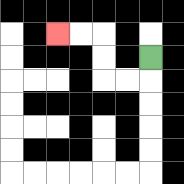{'start': '[6, 2]', 'end': '[2, 1]', 'path_directions': 'D,L,L,U,U,L,L', 'path_coordinates': '[[6, 2], [6, 3], [5, 3], [4, 3], [4, 2], [4, 1], [3, 1], [2, 1]]'}